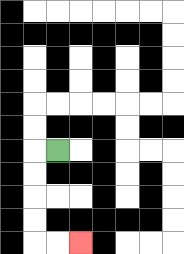{'start': '[2, 6]', 'end': '[3, 10]', 'path_directions': 'L,D,D,D,D,R,R', 'path_coordinates': '[[2, 6], [1, 6], [1, 7], [1, 8], [1, 9], [1, 10], [2, 10], [3, 10]]'}